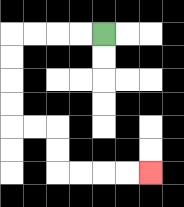{'start': '[4, 1]', 'end': '[6, 7]', 'path_directions': 'L,L,L,L,D,D,D,D,R,R,D,D,R,R,R,R', 'path_coordinates': '[[4, 1], [3, 1], [2, 1], [1, 1], [0, 1], [0, 2], [0, 3], [0, 4], [0, 5], [1, 5], [2, 5], [2, 6], [2, 7], [3, 7], [4, 7], [5, 7], [6, 7]]'}